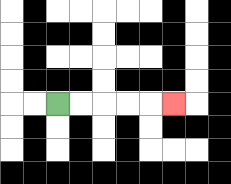{'start': '[2, 4]', 'end': '[7, 4]', 'path_directions': 'R,R,R,R,R', 'path_coordinates': '[[2, 4], [3, 4], [4, 4], [5, 4], [6, 4], [7, 4]]'}